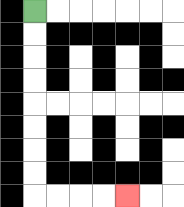{'start': '[1, 0]', 'end': '[5, 8]', 'path_directions': 'D,D,D,D,D,D,D,D,R,R,R,R', 'path_coordinates': '[[1, 0], [1, 1], [1, 2], [1, 3], [1, 4], [1, 5], [1, 6], [1, 7], [1, 8], [2, 8], [3, 8], [4, 8], [5, 8]]'}